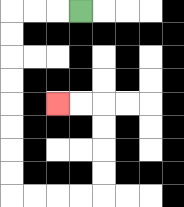{'start': '[3, 0]', 'end': '[2, 4]', 'path_directions': 'L,L,L,D,D,D,D,D,D,D,D,R,R,R,R,U,U,U,U,L,L', 'path_coordinates': '[[3, 0], [2, 0], [1, 0], [0, 0], [0, 1], [0, 2], [0, 3], [0, 4], [0, 5], [0, 6], [0, 7], [0, 8], [1, 8], [2, 8], [3, 8], [4, 8], [4, 7], [4, 6], [4, 5], [4, 4], [3, 4], [2, 4]]'}